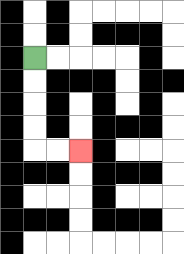{'start': '[1, 2]', 'end': '[3, 6]', 'path_directions': 'D,D,D,D,R,R', 'path_coordinates': '[[1, 2], [1, 3], [1, 4], [1, 5], [1, 6], [2, 6], [3, 6]]'}